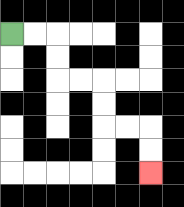{'start': '[0, 1]', 'end': '[6, 7]', 'path_directions': 'R,R,D,D,R,R,D,D,R,R,D,D', 'path_coordinates': '[[0, 1], [1, 1], [2, 1], [2, 2], [2, 3], [3, 3], [4, 3], [4, 4], [4, 5], [5, 5], [6, 5], [6, 6], [6, 7]]'}